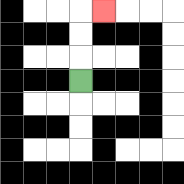{'start': '[3, 3]', 'end': '[4, 0]', 'path_directions': 'U,U,U,R', 'path_coordinates': '[[3, 3], [3, 2], [3, 1], [3, 0], [4, 0]]'}